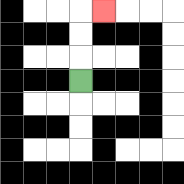{'start': '[3, 3]', 'end': '[4, 0]', 'path_directions': 'U,U,U,R', 'path_coordinates': '[[3, 3], [3, 2], [3, 1], [3, 0], [4, 0]]'}